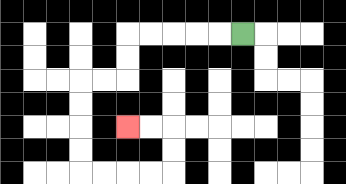{'start': '[10, 1]', 'end': '[5, 5]', 'path_directions': 'L,L,L,L,L,D,D,L,L,D,D,D,D,R,R,R,R,U,U,L,L', 'path_coordinates': '[[10, 1], [9, 1], [8, 1], [7, 1], [6, 1], [5, 1], [5, 2], [5, 3], [4, 3], [3, 3], [3, 4], [3, 5], [3, 6], [3, 7], [4, 7], [5, 7], [6, 7], [7, 7], [7, 6], [7, 5], [6, 5], [5, 5]]'}